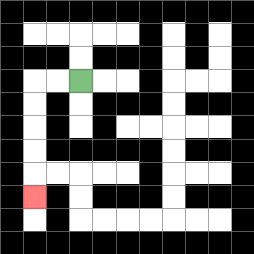{'start': '[3, 3]', 'end': '[1, 8]', 'path_directions': 'L,L,D,D,D,D,D', 'path_coordinates': '[[3, 3], [2, 3], [1, 3], [1, 4], [1, 5], [1, 6], [1, 7], [1, 8]]'}